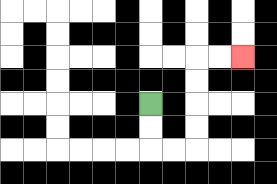{'start': '[6, 4]', 'end': '[10, 2]', 'path_directions': 'D,D,R,R,U,U,U,U,R,R', 'path_coordinates': '[[6, 4], [6, 5], [6, 6], [7, 6], [8, 6], [8, 5], [8, 4], [8, 3], [8, 2], [9, 2], [10, 2]]'}